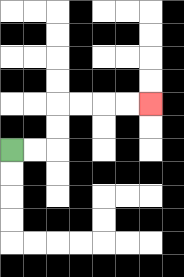{'start': '[0, 6]', 'end': '[6, 4]', 'path_directions': 'R,R,U,U,R,R,R,R', 'path_coordinates': '[[0, 6], [1, 6], [2, 6], [2, 5], [2, 4], [3, 4], [4, 4], [5, 4], [6, 4]]'}